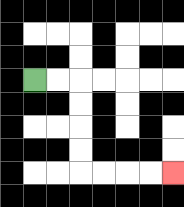{'start': '[1, 3]', 'end': '[7, 7]', 'path_directions': 'R,R,D,D,D,D,R,R,R,R', 'path_coordinates': '[[1, 3], [2, 3], [3, 3], [3, 4], [3, 5], [3, 6], [3, 7], [4, 7], [5, 7], [6, 7], [7, 7]]'}